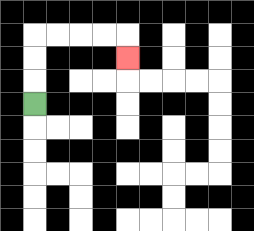{'start': '[1, 4]', 'end': '[5, 2]', 'path_directions': 'U,U,U,R,R,R,R,D', 'path_coordinates': '[[1, 4], [1, 3], [1, 2], [1, 1], [2, 1], [3, 1], [4, 1], [5, 1], [5, 2]]'}